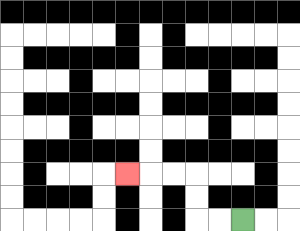{'start': '[10, 9]', 'end': '[5, 7]', 'path_directions': 'L,L,U,U,L,L,L', 'path_coordinates': '[[10, 9], [9, 9], [8, 9], [8, 8], [8, 7], [7, 7], [6, 7], [5, 7]]'}